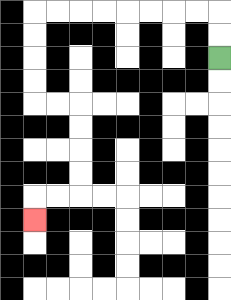{'start': '[9, 2]', 'end': '[1, 9]', 'path_directions': 'U,U,L,L,L,L,L,L,L,L,D,D,D,D,R,R,D,D,D,D,L,L,D', 'path_coordinates': '[[9, 2], [9, 1], [9, 0], [8, 0], [7, 0], [6, 0], [5, 0], [4, 0], [3, 0], [2, 0], [1, 0], [1, 1], [1, 2], [1, 3], [1, 4], [2, 4], [3, 4], [3, 5], [3, 6], [3, 7], [3, 8], [2, 8], [1, 8], [1, 9]]'}